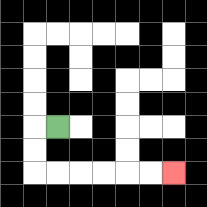{'start': '[2, 5]', 'end': '[7, 7]', 'path_directions': 'L,D,D,R,R,R,R,R,R', 'path_coordinates': '[[2, 5], [1, 5], [1, 6], [1, 7], [2, 7], [3, 7], [4, 7], [5, 7], [6, 7], [7, 7]]'}